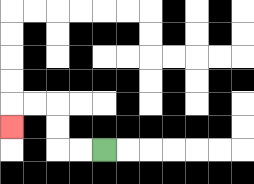{'start': '[4, 6]', 'end': '[0, 5]', 'path_directions': 'L,L,U,U,L,L,D', 'path_coordinates': '[[4, 6], [3, 6], [2, 6], [2, 5], [2, 4], [1, 4], [0, 4], [0, 5]]'}